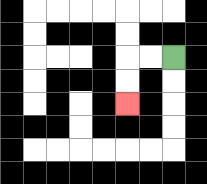{'start': '[7, 2]', 'end': '[5, 4]', 'path_directions': 'L,L,D,D', 'path_coordinates': '[[7, 2], [6, 2], [5, 2], [5, 3], [5, 4]]'}